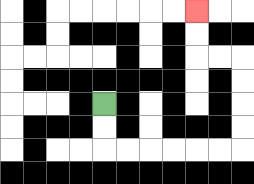{'start': '[4, 4]', 'end': '[8, 0]', 'path_directions': 'D,D,R,R,R,R,R,R,U,U,U,U,L,L,U,U', 'path_coordinates': '[[4, 4], [4, 5], [4, 6], [5, 6], [6, 6], [7, 6], [8, 6], [9, 6], [10, 6], [10, 5], [10, 4], [10, 3], [10, 2], [9, 2], [8, 2], [8, 1], [8, 0]]'}